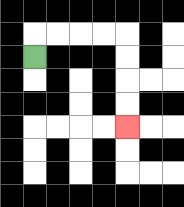{'start': '[1, 2]', 'end': '[5, 5]', 'path_directions': 'U,R,R,R,R,D,D,D,D', 'path_coordinates': '[[1, 2], [1, 1], [2, 1], [3, 1], [4, 1], [5, 1], [5, 2], [5, 3], [5, 4], [5, 5]]'}